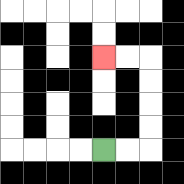{'start': '[4, 6]', 'end': '[4, 2]', 'path_directions': 'R,R,U,U,U,U,L,L', 'path_coordinates': '[[4, 6], [5, 6], [6, 6], [6, 5], [6, 4], [6, 3], [6, 2], [5, 2], [4, 2]]'}